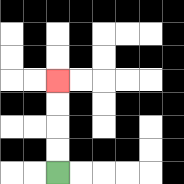{'start': '[2, 7]', 'end': '[2, 3]', 'path_directions': 'U,U,U,U', 'path_coordinates': '[[2, 7], [2, 6], [2, 5], [2, 4], [2, 3]]'}